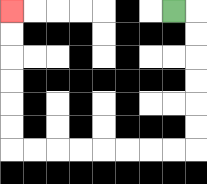{'start': '[7, 0]', 'end': '[0, 0]', 'path_directions': 'R,D,D,D,D,D,D,L,L,L,L,L,L,L,L,U,U,U,U,U,U', 'path_coordinates': '[[7, 0], [8, 0], [8, 1], [8, 2], [8, 3], [8, 4], [8, 5], [8, 6], [7, 6], [6, 6], [5, 6], [4, 6], [3, 6], [2, 6], [1, 6], [0, 6], [0, 5], [0, 4], [0, 3], [0, 2], [0, 1], [0, 0]]'}